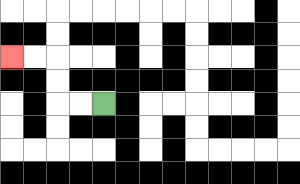{'start': '[4, 4]', 'end': '[0, 2]', 'path_directions': 'L,L,U,U,L,L', 'path_coordinates': '[[4, 4], [3, 4], [2, 4], [2, 3], [2, 2], [1, 2], [0, 2]]'}